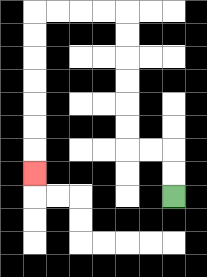{'start': '[7, 8]', 'end': '[1, 7]', 'path_directions': 'U,U,L,L,U,U,U,U,U,U,L,L,L,L,D,D,D,D,D,D,D', 'path_coordinates': '[[7, 8], [7, 7], [7, 6], [6, 6], [5, 6], [5, 5], [5, 4], [5, 3], [5, 2], [5, 1], [5, 0], [4, 0], [3, 0], [2, 0], [1, 0], [1, 1], [1, 2], [1, 3], [1, 4], [1, 5], [1, 6], [1, 7]]'}